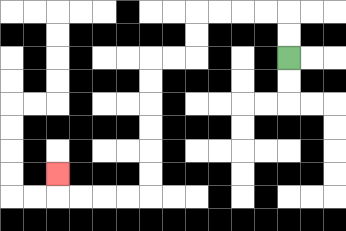{'start': '[12, 2]', 'end': '[2, 7]', 'path_directions': 'U,U,L,L,L,L,D,D,L,L,D,D,D,D,D,D,L,L,L,L,U', 'path_coordinates': '[[12, 2], [12, 1], [12, 0], [11, 0], [10, 0], [9, 0], [8, 0], [8, 1], [8, 2], [7, 2], [6, 2], [6, 3], [6, 4], [6, 5], [6, 6], [6, 7], [6, 8], [5, 8], [4, 8], [3, 8], [2, 8], [2, 7]]'}